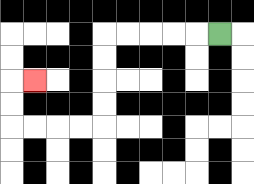{'start': '[9, 1]', 'end': '[1, 3]', 'path_directions': 'L,L,L,L,L,D,D,D,D,L,L,L,L,U,U,R', 'path_coordinates': '[[9, 1], [8, 1], [7, 1], [6, 1], [5, 1], [4, 1], [4, 2], [4, 3], [4, 4], [4, 5], [3, 5], [2, 5], [1, 5], [0, 5], [0, 4], [0, 3], [1, 3]]'}